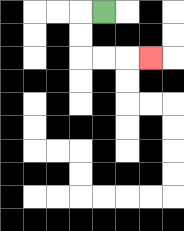{'start': '[4, 0]', 'end': '[6, 2]', 'path_directions': 'L,D,D,R,R,R', 'path_coordinates': '[[4, 0], [3, 0], [3, 1], [3, 2], [4, 2], [5, 2], [6, 2]]'}